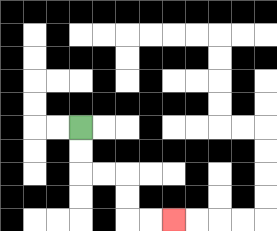{'start': '[3, 5]', 'end': '[7, 9]', 'path_directions': 'D,D,R,R,D,D,R,R', 'path_coordinates': '[[3, 5], [3, 6], [3, 7], [4, 7], [5, 7], [5, 8], [5, 9], [6, 9], [7, 9]]'}